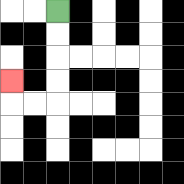{'start': '[2, 0]', 'end': '[0, 3]', 'path_directions': 'D,D,D,D,L,L,U', 'path_coordinates': '[[2, 0], [2, 1], [2, 2], [2, 3], [2, 4], [1, 4], [0, 4], [0, 3]]'}